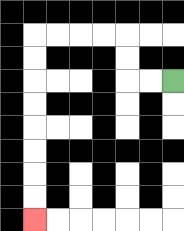{'start': '[7, 3]', 'end': '[1, 9]', 'path_directions': 'L,L,U,U,L,L,L,L,D,D,D,D,D,D,D,D', 'path_coordinates': '[[7, 3], [6, 3], [5, 3], [5, 2], [5, 1], [4, 1], [3, 1], [2, 1], [1, 1], [1, 2], [1, 3], [1, 4], [1, 5], [1, 6], [1, 7], [1, 8], [1, 9]]'}